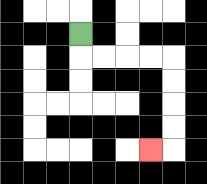{'start': '[3, 1]', 'end': '[6, 6]', 'path_directions': 'D,R,R,R,R,D,D,D,D,L', 'path_coordinates': '[[3, 1], [3, 2], [4, 2], [5, 2], [6, 2], [7, 2], [7, 3], [7, 4], [7, 5], [7, 6], [6, 6]]'}